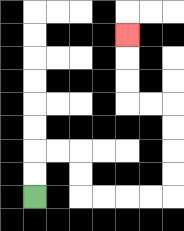{'start': '[1, 8]', 'end': '[5, 1]', 'path_directions': 'U,U,R,R,D,D,R,R,R,R,U,U,U,U,L,L,U,U,U', 'path_coordinates': '[[1, 8], [1, 7], [1, 6], [2, 6], [3, 6], [3, 7], [3, 8], [4, 8], [5, 8], [6, 8], [7, 8], [7, 7], [7, 6], [7, 5], [7, 4], [6, 4], [5, 4], [5, 3], [5, 2], [5, 1]]'}